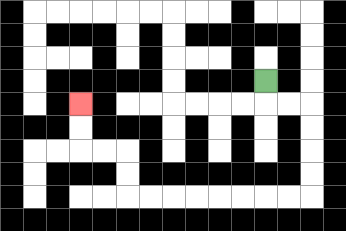{'start': '[11, 3]', 'end': '[3, 4]', 'path_directions': 'D,R,R,D,D,D,D,L,L,L,L,L,L,L,L,U,U,L,L,U,U', 'path_coordinates': '[[11, 3], [11, 4], [12, 4], [13, 4], [13, 5], [13, 6], [13, 7], [13, 8], [12, 8], [11, 8], [10, 8], [9, 8], [8, 8], [7, 8], [6, 8], [5, 8], [5, 7], [5, 6], [4, 6], [3, 6], [3, 5], [3, 4]]'}